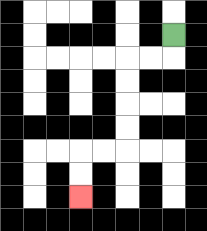{'start': '[7, 1]', 'end': '[3, 8]', 'path_directions': 'D,L,L,D,D,D,D,L,L,D,D', 'path_coordinates': '[[7, 1], [7, 2], [6, 2], [5, 2], [5, 3], [5, 4], [5, 5], [5, 6], [4, 6], [3, 6], [3, 7], [3, 8]]'}